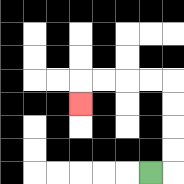{'start': '[6, 7]', 'end': '[3, 4]', 'path_directions': 'R,U,U,U,U,L,L,L,L,D', 'path_coordinates': '[[6, 7], [7, 7], [7, 6], [7, 5], [7, 4], [7, 3], [6, 3], [5, 3], [4, 3], [3, 3], [3, 4]]'}